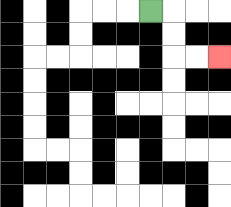{'start': '[6, 0]', 'end': '[9, 2]', 'path_directions': 'R,D,D,R,R', 'path_coordinates': '[[6, 0], [7, 0], [7, 1], [7, 2], [8, 2], [9, 2]]'}